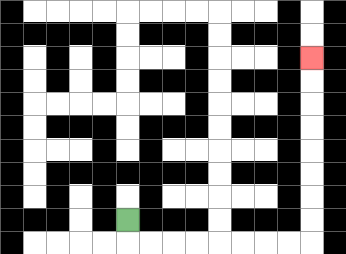{'start': '[5, 9]', 'end': '[13, 2]', 'path_directions': 'D,R,R,R,R,R,R,R,R,U,U,U,U,U,U,U,U', 'path_coordinates': '[[5, 9], [5, 10], [6, 10], [7, 10], [8, 10], [9, 10], [10, 10], [11, 10], [12, 10], [13, 10], [13, 9], [13, 8], [13, 7], [13, 6], [13, 5], [13, 4], [13, 3], [13, 2]]'}